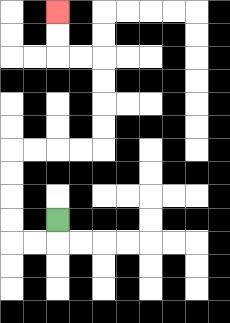{'start': '[2, 9]', 'end': '[2, 0]', 'path_directions': 'D,L,L,U,U,U,U,R,R,R,R,U,U,U,U,L,L,U,U', 'path_coordinates': '[[2, 9], [2, 10], [1, 10], [0, 10], [0, 9], [0, 8], [0, 7], [0, 6], [1, 6], [2, 6], [3, 6], [4, 6], [4, 5], [4, 4], [4, 3], [4, 2], [3, 2], [2, 2], [2, 1], [2, 0]]'}